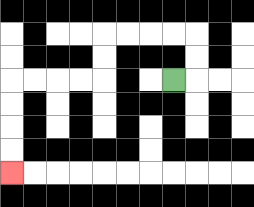{'start': '[7, 3]', 'end': '[0, 7]', 'path_directions': 'R,U,U,L,L,L,L,D,D,L,L,L,L,D,D,D,D', 'path_coordinates': '[[7, 3], [8, 3], [8, 2], [8, 1], [7, 1], [6, 1], [5, 1], [4, 1], [4, 2], [4, 3], [3, 3], [2, 3], [1, 3], [0, 3], [0, 4], [0, 5], [0, 6], [0, 7]]'}